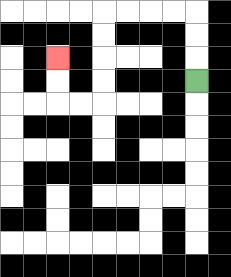{'start': '[8, 3]', 'end': '[2, 2]', 'path_directions': 'U,U,U,L,L,L,L,D,D,D,D,L,L,U,U', 'path_coordinates': '[[8, 3], [8, 2], [8, 1], [8, 0], [7, 0], [6, 0], [5, 0], [4, 0], [4, 1], [4, 2], [4, 3], [4, 4], [3, 4], [2, 4], [2, 3], [2, 2]]'}